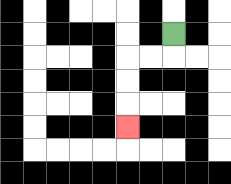{'start': '[7, 1]', 'end': '[5, 5]', 'path_directions': 'D,L,L,D,D,D', 'path_coordinates': '[[7, 1], [7, 2], [6, 2], [5, 2], [5, 3], [5, 4], [5, 5]]'}